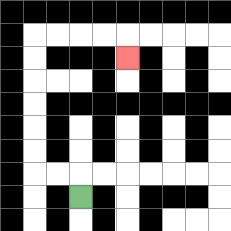{'start': '[3, 8]', 'end': '[5, 2]', 'path_directions': 'U,L,L,U,U,U,U,U,U,R,R,R,R,D', 'path_coordinates': '[[3, 8], [3, 7], [2, 7], [1, 7], [1, 6], [1, 5], [1, 4], [1, 3], [1, 2], [1, 1], [2, 1], [3, 1], [4, 1], [5, 1], [5, 2]]'}